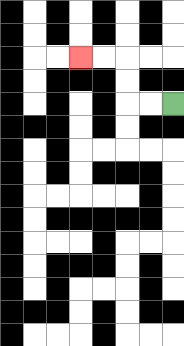{'start': '[7, 4]', 'end': '[3, 2]', 'path_directions': 'L,L,U,U,L,L', 'path_coordinates': '[[7, 4], [6, 4], [5, 4], [5, 3], [5, 2], [4, 2], [3, 2]]'}